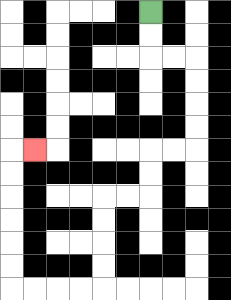{'start': '[6, 0]', 'end': '[1, 6]', 'path_directions': 'D,D,R,R,D,D,D,D,L,L,D,D,L,L,D,D,D,D,L,L,L,L,U,U,U,U,U,U,R', 'path_coordinates': '[[6, 0], [6, 1], [6, 2], [7, 2], [8, 2], [8, 3], [8, 4], [8, 5], [8, 6], [7, 6], [6, 6], [6, 7], [6, 8], [5, 8], [4, 8], [4, 9], [4, 10], [4, 11], [4, 12], [3, 12], [2, 12], [1, 12], [0, 12], [0, 11], [0, 10], [0, 9], [0, 8], [0, 7], [0, 6], [1, 6]]'}